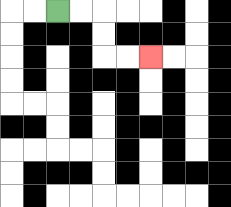{'start': '[2, 0]', 'end': '[6, 2]', 'path_directions': 'R,R,D,D,R,R', 'path_coordinates': '[[2, 0], [3, 0], [4, 0], [4, 1], [4, 2], [5, 2], [6, 2]]'}